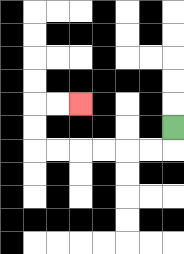{'start': '[7, 5]', 'end': '[3, 4]', 'path_directions': 'D,L,L,L,L,L,L,U,U,R,R', 'path_coordinates': '[[7, 5], [7, 6], [6, 6], [5, 6], [4, 6], [3, 6], [2, 6], [1, 6], [1, 5], [1, 4], [2, 4], [3, 4]]'}